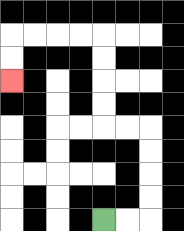{'start': '[4, 9]', 'end': '[0, 3]', 'path_directions': 'R,R,U,U,U,U,L,L,U,U,U,U,L,L,L,L,D,D', 'path_coordinates': '[[4, 9], [5, 9], [6, 9], [6, 8], [6, 7], [6, 6], [6, 5], [5, 5], [4, 5], [4, 4], [4, 3], [4, 2], [4, 1], [3, 1], [2, 1], [1, 1], [0, 1], [0, 2], [0, 3]]'}